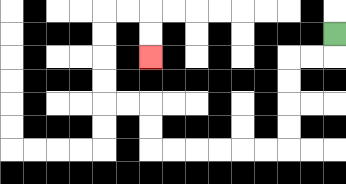{'start': '[14, 1]', 'end': '[6, 2]', 'path_directions': 'D,L,L,D,D,D,D,L,L,L,L,L,L,U,U,L,L,U,U,U,U,R,R,D,D', 'path_coordinates': '[[14, 1], [14, 2], [13, 2], [12, 2], [12, 3], [12, 4], [12, 5], [12, 6], [11, 6], [10, 6], [9, 6], [8, 6], [7, 6], [6, 6], [6, 5], [6, 4], [5, 4], [4, 4], [4, 3], [4, 2], [4, 1], [4, 0], [5, 0], [6, 0], [6, 1], [6, 2]]'}